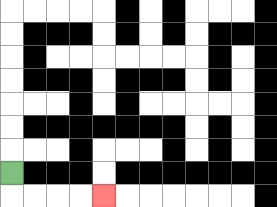{'start': '[0, 7]', 'end': '[4, 8]', 'path_directions': 'D,R,R,R,R', 'path_coordinates': '[[0, 7], [0, 8], [1, 8], [2, 8], [3, 8], [4, 8]]'}